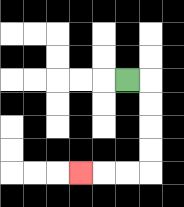{'start': '[5, 3]', 'end': '[3, 7]', 'path_directions': 'R,D,D,D,D,L,L,L', 'path_coordinates': '[[5, 3], [6, 3], [6, 4], [6, 5], [6, 6], [6, 7], [5, 7], [4, 7], [3, 7]]'}